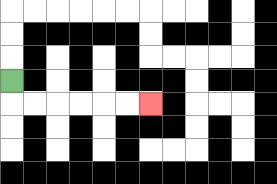{'start': '[0, 3]', 'end': '[6, 4]', 'path_directions': 'D,R,R,R,R,R,R', 'path_coordinates': '[[0, 3], [0, 4], [1, 4], [2, 4], [3, 4], [4, 4], [5, 4], [6, 4]]'}